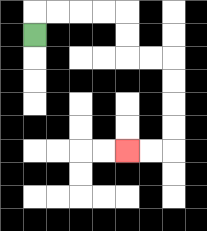{'start': '[1, 1]', 'end': '[5, 6]', 'path_directions': 'U,R,R,R,R,D,D,R,R,D,D,D,D,L,L', 'path_coordinates': '[[1, 1], [1, 0], [2, 0], [3, 0], [4, 0], [5, 0], [5, 1], [5, 2], [6, 2], [7, 2], [7, 3], [7, 4], [7, 5], [7, 6], [6, 6], [5, 6]]'}